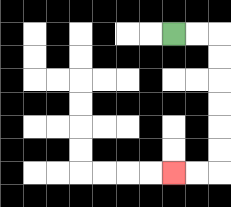{'start': '[7, 1]', 'end': '[7, 7]', 'path_directions': 'R,R,D,D,D,D,D,D,L,L', 'path_coordinates': '[[7, 1], [8, 1], [9, 1], [9, 2], [9, 3], [9, 4], [9, 5], [9, 6], [9, 7], [8, 7], [7, 7]]'}